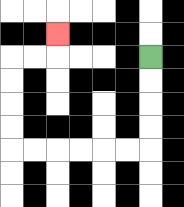{'start': '[6, 2]', 'end': '[2, 1]', 'path_directions': 'D,D,D,D,L,L,L,L,L,L,U,U,U,U,R,R,U', 'path_coordinates': '[[6, 2], [6, 3], [6, 4], [6, 5], [6, 6], [5, 6], [4, 6], [3, 6], [2, 6], [1, 6], [0, 6], [0, 5], [0, 4], [0, 3], [0, 2], [1, 2], [2, 2], [2, 1]]'}